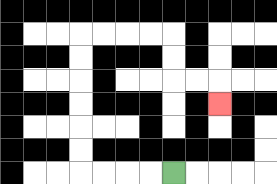{'start': '[7, 7]', 'end': '[9, 4]', 'path_directions': 'L,L,L,L,U,U,U,U,U,U,R,R,R,R,D,D,R,R,D', 'path_coordinates': '[[7, 7], [6, 7], [5, 7], [4, 7], [3, 7], [3, 6], [3, 5], [3, 4], [3, 3], [3, 2], [3, 1], [4, 1], [5, 1], [6, 1], [7, 1], [7, 2], [7, 3], [8, 3], [9, 3], [9, 4]]'}